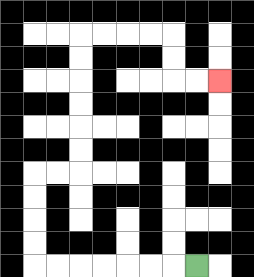{'start': '[8, 11]', 'end': '[9, 3]', 'path_directions': 'L,L,L,L,L,L,L,U,U,U,U,R,R,U,U,U,U,U,U,R,R,R,R,D,D,R,R', 'path_coordinates': '[[8, 11], [7, 11], [6, 11], [5, 11], [4, 11], [3, 11], [2, 11], [1, 11], [1, 10], [1, 9], [1, 8], [1, 7], [2, 7], [3, 7], [3, 6], [3, 5], [3, 4], [3, 3], [3, 2], [3, 1], [4, 1], [5, 1], [6, 1], [7, 1], [7, 2], [7, 3], [8, 3], [9, 3]]'}